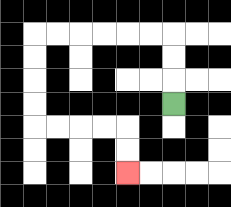{'start': '[7, 4]', 'end': '[5, 7]', 'path_directions': 'U,U,U,L,L,L,L,L,L,D,D,D,D,R,R,R,R,D,D', 'path_coordinates': '[[7, 4], [7, 3], [7, 2], [7, 1], [6, 1], [5, 1], [4, 1], [3, 1], [2, 1], [1, 1], [1, 2], [1, 3], [1, 4], [1, 5], [2, 5], [3, 5], [4, 5], [5, 5], [5, 6], [5, 7]]'}